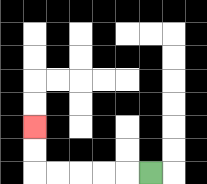{'start': '[6, 7]', 'end': '[1, 5]', 'path_directions': 'L,L,L,L,L,U,U', 'path_coordinates': '[[6, 7], [5, 7], [4, 7], [3, 7], [2, 7], [1, 7], [1, 6], [1, 5]]'}